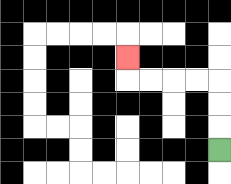{'start': '[9, 6]', 'end': '[5, 2]', 'path_directions': 'U,U,U,L,L,L,L,U', 'path_coordinates': '[[9, 6], [9, 5], [9, 4], [9, 3], [8, 3], [7, 3], [6, 3], [5, 3], [5, 2]]'}